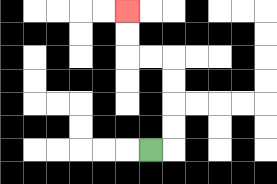{'start': '[6, 6]', 'end': '[5, 0]', 'path_directions': 'R,U,U,U,U,L,L,U,U', 'path_coordinates': '[[6, 6], [7, 6], [7, 5], [7, 4], [7, 3], [7, 2], [6, 2], [5, 2], [5, 1], [5, 0]]'}